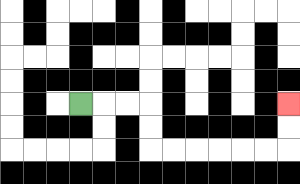{'start': '[3, 4]', 'end': '[12, 4]', 'path_directions': 'R,R,R,D,D,R,R,R,R,R,R,U,U', 'path_coordinates': '[[3, 4], [4, 4], [5, 4], [6, 4], [6, 5], [6, 6], [7, 6], [8, 6], [9, 6], [10, 6], [11, 6], [12, 6], [12, 5], [12, 4]]'}